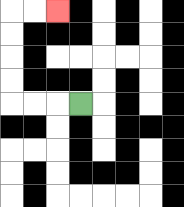{'start': '[3, 4]', 'end': '[2, 0]', 'path_directions': 'L,L,L,U,U,U,U,R,R', 'path_coordinates': '[[3, 4], [2, 4], [1, 4], [0, 4], [0, 3], [0, 2], [0, 1], [0, 0], [1, 0], [2, 0]]'}